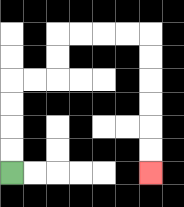{'start': '[0, 7]', 'end': '[6, 7]', 'path_directions': 'U,U,U,U,R,R,U,U,R,R,R,R,D,D,D,D,D,D', 'path_coordinates': '[[0, 7], [0, 6], [0, 5], [0, 4], [0, 3], [1, 3], [2, 3], [2, 2], [2, 1], [3, 1], [4, 1], [5, 1], [6, 1], [6, 2], [6, 3], [6, 4], [6, 5], [6, 6], [6, 7]]'}